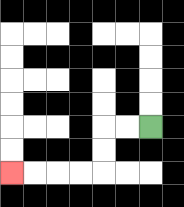{'start': '[6, 5]', 'end': '[0, 7]', 'path_directions': 'L,L,D,D,L,L,L,L', 'path_coordinates': '[[6, 5], [5, 5], [4, 5], [4, 6], [4, 7], [3, 7], [2, 7], [1, 7], [0, 7]]'}